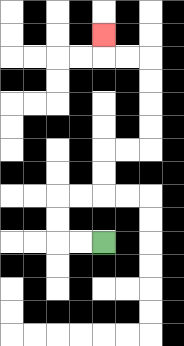{'start': '[4, 10]', 'end': '[4, 1]', 'path_directions': 'L,L,U,U,R,R,U,U,R,R,U,U,U,U,L,L,U', 'path_coordinates': '[[4, 10], [3, 10], [2, 10], [2, 9], [2, 8], [3, 8], [4, 8], [4, 7], [4, 6], [5, 6], [6, 6], [6, 5], [6, 4], [6, 3], [6, 2], [5, 2], [4, 2], [4, 1]]'}